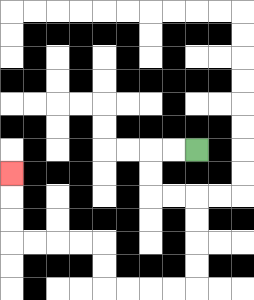{'start': '[8, 6]', 'end': '[0, 7]', 'path_directions': 'L,L,D,D,R,R,D,D,D,D,L,L,L,L,U,U,L,L,L,L,U,U,U', 'path_coordinates': '[[8, 6], [7, 6], [6, 6], [6, 7], [6, 8], [7, 8], [8, 8], [8, 9], [8, 10], [8, 11], [8, 12], [7, 12], [6, 12], [5, 12], [4, 12], [4, 11], [4, 10], [3, 10], [2, 10], [1, 10], [0, 10], [0, 9], [0, 8], [0, 7]]'}